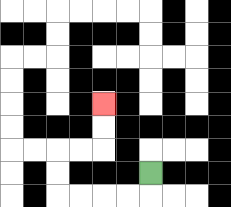{'start': '[6, 7]', 'end': '[4, 4]', 'path_directions': 'D,L,L,L,L,U,U,R,R,U,U', 'path_coordinates': '[[6, 7], [6, 8], [5, 8], [4, 8], [3, 8], [2, 8], [2, 7], [2, 6], [3, 6], [4, 6], [4, 5], [4, 4]]'}